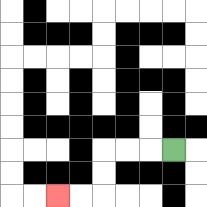{'start': '[7, 6]', 'end': '[2, 8]', 'path_directions': 'L,L,L,D,D,L,L', 'path_coordinates': '[[7, 6], [6, 6], [5, 6], [4, 6], [4, 7], [4, 8], [3, 8], [2, 8]]'}